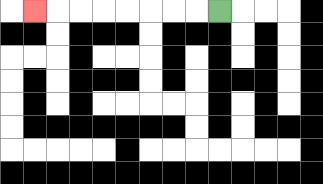{'start': '[9, 0]', 'end': '[1, 0]', 'path_directions': 'L,L,L,L,L,L,L,L', 'path_coordinates': '[[9, 0], [8, 0], [7, 0], [6, 0], [5, 0], [4, 0], [3, 0], [2, 0], [1, 0]]'}